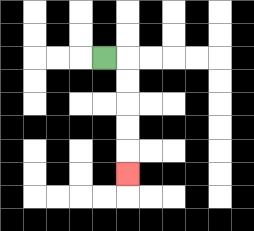{'start': '[4, 2]', 'end': '[5, 7]', 'path_directions': 'R,D,D,D,D,D', 'path_coordinates': '[[4, 2], [5, 2], [5, 3], [5, 4], [5, 5], [5, 6], [5, 7]]'}